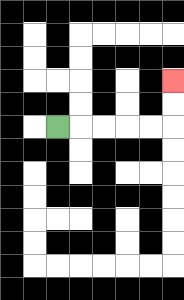{'start': '[2, 5]', 'end': '[7, 3]', 'path_directions': 'R,R,R,R,R,U,U', 'path_coordinates': '[[2, 5], [3, 5], [4, 5], [5, 5], [6, 5], [7, 5], [7, 4], [7, 3]]'}